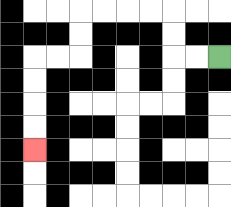{'start': '[9, 2]', 'end': '[1, 6]', 'path_directions': 'L,L,U,U,L,L,L,L,D,D,L,L,D,D,D,D', 'path_coordinates': '[[9, 2], [8, 2], [7, 2], [7, 1], [7, 0], [6, 0], [5, 0], [4, 0], [3, 0], [3, 1], [3, 2], [2, 2], [1, 2], [1, 3], [1, 4], [1, 5], [1, 6]]'}